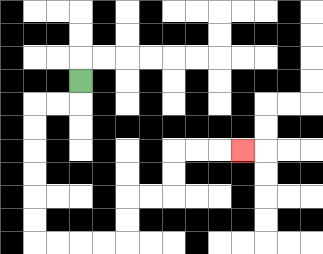{'start': '[3, 3]', 'end': '[10, 6]', 'path_directions': 'D,L,L,D,D,D,D,D,D,R,R,R,R,U,U,R,R,U,U,R,R,R', 'path_coordinates': '[[3, 3], [3, 4], [2, 4], [1, 4], [1, 5], [1, 6], [1, 7], [1, 8], [1, 9], [1, 10], [2, 10], [3, 10], [4, 10], [5, 10], [5, 9], [5, 8], [6, 8], [7, 8], [7, 7], [7, 6], [8, 6], [9, 6], [10, 6]]'}